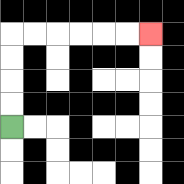{'start': '[0, 5]', 'end': '[6, 1]', 'path_directions': 'U,U,U,U,R,R,R,R,R,R', 'path_coordinates': '[[0, 5], [0, 4], [0, 3], [0, 2], [0, 1], [1, 1], [2, 1], [3, 1], [4, 1], [5, 1], [6, 1]]'}